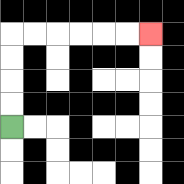{'start': '[0, 5]', 'end': '[6, 1]', 'path_directions': 'U,U,U,U,R,R,R,R,R,R', 'path_coordinates': '[[0, 5], [0, 4], [0, 3], [0, 2], [0, 1], [1, 1], [2, 1], [3, 1], [4, 1], [5, 1], [6, 1]]'}